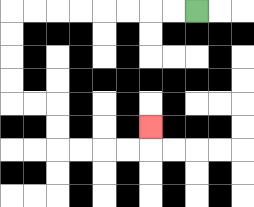{'start': '[8, 0]', 'end': '[6, 5]', 'path_directions': 'L,L,L,L,L,L,L,L,D,D,D,D,R,R,D,D,R,R,R,R,U', 'path_coordinates': '[[8, 0], [7, 0], [6, 0], [5, 0], [4, 0], [3, 0], [2, 0], [1, 0], [0, 0], [0, 1], [0, 2], [0, 3], [0, 4], [1, 4], [2, 4], [2, 5], [2, 6], [3, 6], [4, 6], [5, 6], [6, 6], [6, 5]]'}